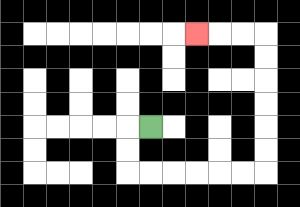{'start': '[6, 5]', 'end': '[8, 1]', 'path_directions': 'L,D,D,R,R,R,R,R,R,U,U,U,U,U,U,L,L,L', 'path_coordinates': '[[6, 5], [5, 5], [5, 6], [5, 7], [6, 7], [7, 7], [8, 7], [9, 7], [10, 7], [11, 7], [11, 6], [11, 5], [11, 4], [11, 3], [11, 2], [11, 1], [10, 1], [9, 1], [8, 1]]'}